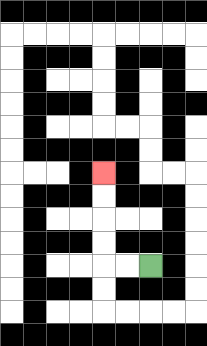{'start': '[6, 11]', 'end': '[4, 7]', 'path_directions': 'L,L,U,U,U,U', 'path_coordinates': '[[6, 11], [5, 11], [4, 11], [4, 10], [4, 9], [4, 8], [4, 7]]'}